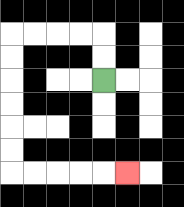{'start': '[4, 3]', 'end': '[5, 7]', 'path_directions': 'U,U,L,L,L,L,D,D,D,D,D,D,R,R,R,R,R', 'path_coordinates': '[[4, 3], [4, 2], [4, 1], [3, 1], [2, 1], [1, 1], [0, 1], [0, 2], [0, 3], [0, 4], [0, 5], [0, 6], [0, 7], [1, 7], [2, 7], [3, 7], [4, 7], [5, 7]]'}